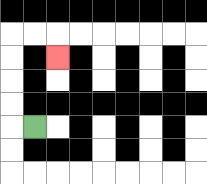{'start': '[1, 5]', 'end': '[2, 2]', 'path_directions': 'L,U,U,U,U,R,R,D', 'path_coordinates': '[[1, 5], [0, 5], [0, 4], [0, 3], [0, 2], [0, 1], [1, 1], [2, 1], [2, 2]]'}